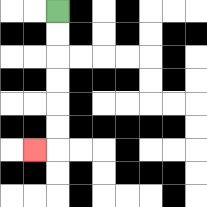{'start': '[2, 0]', 'end': '[1, 6]', 'path_directions': 'D,D,D,D,D,D,L', 'path_coordinates': '[[2, 0], [2, 1], [2, 2], [2, 3], [2, 4], [2, 5], [2, 6], [1, 6]]'}